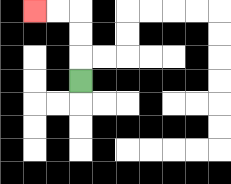{'start': '[3, 3]', 'end': '[1, 0]', 'path_directions': 'U,U,U,L,L', 'path_coordinates': '[[3, 3], [3, 2], [3, 1], [3, 0], [2, 0], [1, 0]]'}